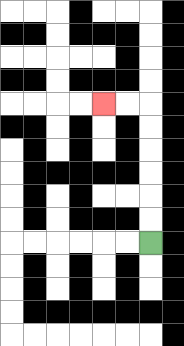{'start': '[6, 10]', 'end': '[4, 4]', 'path_directions': 'U,U,U,U,U,U,L,L', 'path_coordinates': '[[6, 10], [6, 9], [6, 8], [6, 7], [6, 6], [6, 5], [6, 4], [5, 4], [4, 4]]'}